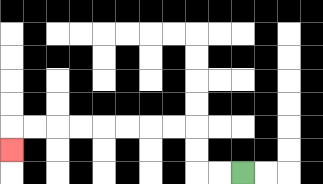{'start': '[10, 7]', 'end': '[0, 6]', 'path_directions': 'L,L,U,U,L,L,L,L,L,L,L,L,D', 'path_coordinates': '[[10, 7], [9, 7], [8, 7], [8, 6], [8, 5], [7, 5], [6, 5], [5, 5], [4, 5], [3, 5], [2, 5], [1, 5], [0, 5], [0, 6]]'}